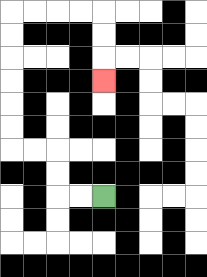{'start': '[4, 8]', 'end': '[4, 3]', 'path_directions': 'L,L,U,U,L,L,U,U,U,U,U,U,R,R,R,R,D,D,D', 'path_coordinates': '[[4, 8], [3, 8], [2, 8], [2, 7], [2, 6], [1, 6], [0, 6], [0, 5], [0, 4], [0, 3], [0, 2], [0, 1], [0, 0], [1, 0], [2, 0], [3, 0], [4, 0], [4, 1], [4, 2], [4, 3]]'}